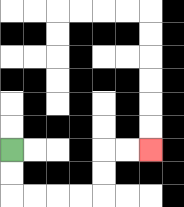{'start': '[0, 6]', 'end': '[6, 6]', 'path_directions': 'D,D,R,R,R,R,U,U,R,R', 'path_coordinates': '[[0, 6], [0, 7], [0, 8], [1, 8], [2, 8], [3, 8], [4, 8], [4, 7], [4, 6], [5, 6], [6, 6]]'}